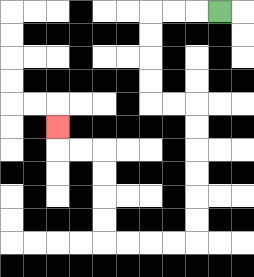{'start': '[9, 0]', 'end': '[2, 5]', 'path_directions': 'L,L,L,D,D,D,D,R,R,D,D,D,D,D,D,L,L,L,L,U,U,U,U,L,L,U', 'path_coordinates': '[[9, 0], [8, 0], [7, 0], [6, 0], [6, 1], [6, 2], [6, 3], [6, 4], [7, 4], [8, 4], [8, 5], [8, 6], [8, 7], [8, 8], [8, 9], [8, 10], [7, 10], [6, 10], [5, 10], [4, 10], [4, 9], [4, 8], [4, 7], [4, 6], [3, 6], [2, 6], [2, 5]]'}